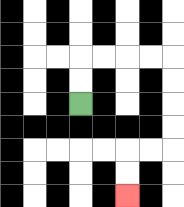{'start': '[3, 4]', 'end': '[5, 8]', 'path_directions': 'U,U,R,R,R,R,D,D,D,D,L,L,D,D', 'path_coordinates': '[[3, 4], [3, 3], [3, 2], [4, 2], [5, 2], [6, 2], [7, 2], [7, 3], [7, 4], [7, 5], [7, 6], [6, 6], [5, 6], [5, 7], [5, 8]]'}